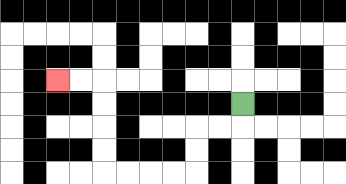{'start': '[10, 4]', 'end': '[2, 3]', 'path_directions': 'D,L,L,D,D,L,L,L,L,U,U,U,U,L,L', 'path_coordinates': '[[10, 4], [10, 5], [9, 5], [8, 5], [8, 6], [8, 7], [7, 7], [6, 7], [5, 7], [4, 7], [4, 6], [4, 5], [4, 4], [4, 3], [3, 3], [2, 3]]'}